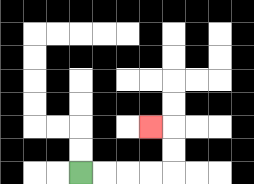{'start': '[3, 7]', 'end': '[6, 5]', 'path_directions': 'R,R,R,R,U,U,L', 'path_coordinates': '[[3, 7], [4, 7], [5, 7], [6, 7], [7, 7], [7, 6], [7, 5], [6, 5]]'}